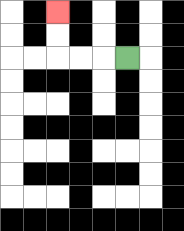{'start': '[5, 2]', 'end': '[2, 0]', 'path_directions': 'L,L,L,U,U', 'path_coordinates': '[[5, 2], [4, 2], [3, 2], [2, 2], [2, 1], [2, 0]]'}